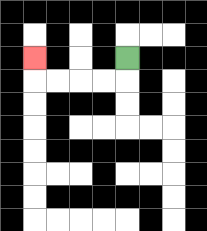{'start': '[5, 2]', 'end': '[1, 2]', 'path_directions': 'D,L,L,L,L,U', 'path_coordinates': '[[5, 2], [5, 3], [4, 3], [3, 3], [2, 3], [1, 3], [1, 2]]'}